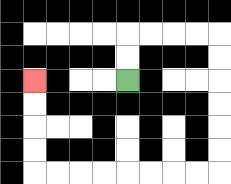{'start': '[5, 3]', 'end': '[1, 3]', 'path_directions': 'U,U,R,R,R,R,D,D,D,D,D,D,L,L,L,L,L,L,L,L,U,U,U,U', 'path_coordinates': '[[5, 3], [5, 2], [5, 1], [6, 1], [7, 1], [8, 1], [9, 1], [9, 2], [9, 3], [9, 4], [9, 5], [9, 6], [9, 7], [8, 7], [7, 7], [6, 7], [5, 7], [4, 7], [3, 7], [2, 7], [1, 7], [1, 6], [1, 5], [1, 4], [1, 3]]'}